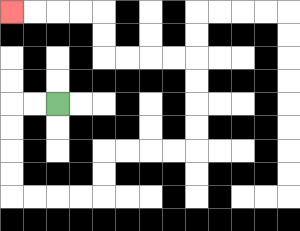{'start': '[2, 4]', 'end': '[0, 0]', 'path_directions': 'L,L,D,D,D,D,R,R,R,R,U,U,R,R,R,R,U,U,U,U,L,L,L,L,U,U,L,L,L,L', 'path_coordinates': '[[2, 4], [1, 4], [0, 4], [0, 5], [0, 6], [0, 7], [0, 8], [1, 8], [2, 8], [3, 8], [4, 8], [4, 7], [4, 6], [5, 6], [6, 6], [7, 6], [8, 6], [8, 5], [8, 4], [8, 3], [8, 2], [7, 2], [6, 2], [5, 2], [4, 2], [4, 1], [4, 0], [3, 0], [2, 0], [1, 0], [0, 0]]'}